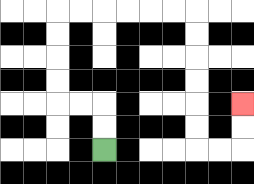{'start': '[4, 6]', 'end': '[10, 4]', 'path_directions': 'U,U,L,L,U,U,U,U,R,R,R,R,R,R,D,D,D,D,D,D,R,R,U,U', 'path_coordinates': '[[4, 6], [4, 5], [4, 4], [3, 4], [2, 4], [2, 3], [2, 2], [2, 1], [2, 0], [3, 0], [4, 0], [5, 0], [6, 0], [7, 0], [8, 0], [8, 1], [8, 2], [8, 3], [8, 4], [8, 5], [8, 6], [9, 6], [10, 6], [10, 5], [10, 4]]'}